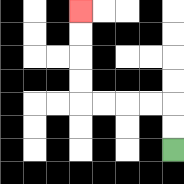{'start': '[7, 6]', 'end': '[3, 0]', 'path_directions': 'U,U,L,L,L,L,U,U,U,U', 'path_coordinates': '[[7, 6], [7, 5], [7, 4], [6, 4], [5, 4], [4, 4], [3, 4], [3, 3], [3, 2], [3, 1], [3, 0]]'}